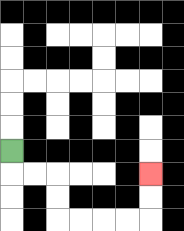{'start': '[0, 6]', 'end': '[6, 7]', 'path_directions': 'D,R,R,D,D,R,R,R,R,U,U', 'path_coordinates': '[[0, 6], [0, 7], [1, 7], [2, 7], [2, 8], [2, 9], [3, 9], [4, 9], [5, 9], [6, 9], [6, 8], [6, 7]]'}